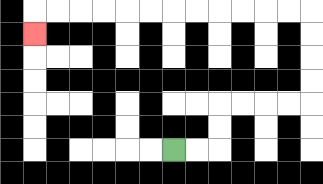{'start': '[7, 6]', 'end': '[1, 1]', 'path_directions': 'R,R,U,U,R,R,R,R,U,U,U,U,L,L,L,L,L,L,L,L,L,L,L,L,D', 'path_coordinates': '[[7, 6], [8, 6], [9, 6], [9, 5], [9, 4], [10, 4], [11, 4], [12, 4], [13, 4], [13, 3], [13, 2], [13, 1], [13, 0], [12, 0], [11, 0], [10, 0], [9, 0], [8, 0], [7, 0], [6, 0], [5, 0], [4, 0], [3, 0], [2, 0], [1, 0], [1, 1]]'}